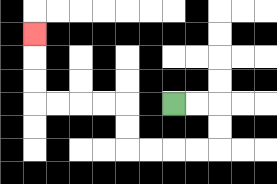{'start': '[7, 4]', 'end': '[1, 1]', 'path_directions': 'R,R,D,D,L,L,L,L,U,U,L,L,L,L,U,U,U', 'path_coordinates': '[[7, 4], [8, 4], [9, 4], [9, 5], [9, 6], [8, 6], [7, 6], [6, 6], [5, 6], [5, 5], [5, 4], [4, 4], [3, 4], [2, 4], [1, 4], [1, 3], [1, 2], [1, 1]]'}